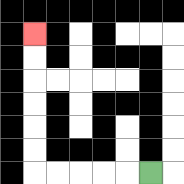{'start': '[6, 7]', 'end': '[1, 1]', 'path_directions': 'L,L,L,L,L,U,U,U,U,U,U', 'path_coordinates': '[[6, 7], [5, 7], [4, 7], [3, 7], [2, 7], [1, 7], [1, 6], [1, 5], [1, 4], [1, 3], [1, 2], [1, 1]]'}